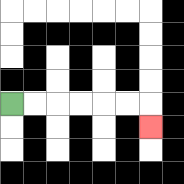{'start': '[0, 4]', 'end': '[6, 5]', 'path_directions': 'R,R,R,R,R,R,D', 'path_coordinates': '[[0, 4], [1, 4], [2, 4], [3, 4], [4, 4], [5, 4], [6, 4], [6, 5]]'}